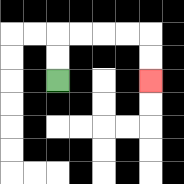{'start': '[2, 3]', 'end': '[6, 3]', 'path_directions': 'U,U,R,R,R,R,D,D', 'path_coordinates': '[[2, 3], [2, 2], [2, 1], [3, 1], [4, 1], [5, 1], [6, 1], [6, 2], [6, 3]]'}